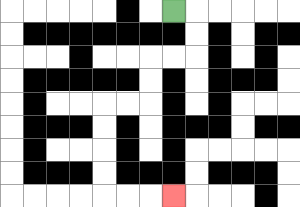{'start': '[7, 0]', 'end': '[7, 8]', 'path_directions': 'R,D,D,L,L,D,D,L,L,D,D,D,D,R,R,R', 'path_coordinates': '[[7, 0], [8, 0], [8, 1], [8, 2], [7, 2], [6, 2], [6, 3], [6, 4], [5, 4], [4, 4], [4, 5], [4, 6], [4, 7], [4, 8], [5, 8], [6, 8], [7, 8]]'}